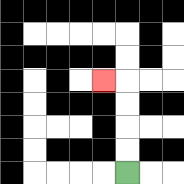{'start': '[5, 7]', 'end': '[4, 3]', 'path_directions': 'U,U,U,U,L', 'path_coordinates': '[[5, 7], [5, 6], [5, 5], [5, 4], [5, 3], [4, 3]]'}